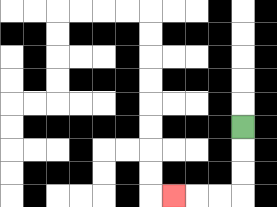{'start': '[10, 5]', 'end': '[7, 8]', 'path_directions': 'D,D,D,L,L,L', 'path_coordinates': '[[10, 5], [10, 6], [10, 7], [10, 8], [9, 8], [8, 8], [7, 8]]'}